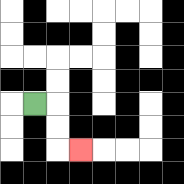{'start': '[1, 4]', 'end': '[3, 6]', 'path_directions': 'R,D,D,R', 'path_coordinates': '[[1, 4], [2, 4], [2, 5], [2, 6], [3, 6]]'}